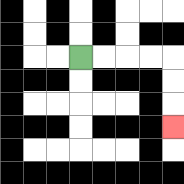{'start': '[3, 2]', 'end': '[7, 5]', 'path_directions': 'R,R,R,R,D,D,D', 'path_coordinates': '[[3, 2], [4, 2], [5, 2], [6, 2], [7, 2], [7, 3], [7, 4], [7, 5]]'}